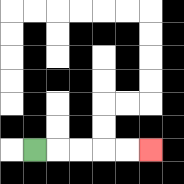{'start': '[1, 6]', 'end': '[6, 6]', 'path_directions': 'R,R,R,R,R', 'path_coordinates': '[[1, 6], [2, 6], [3, 6], [4, 6], [5, 6], [6, 6]]'}